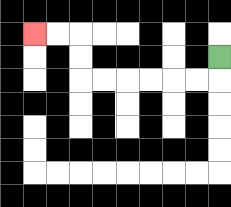{'start': '[9, 2]', 'end': '[1, 1]', 'path_directions': 'D,L,L,L,L,L,L,U,U,L,L', 'path_coordinates': '[[9, 2], [9, 3], [8, 3], [7, 3], [6, 3], [5, 3], [4, 3], [3, 3], [3, 2], [3, 1], [2, 1], [1, 1]]'}